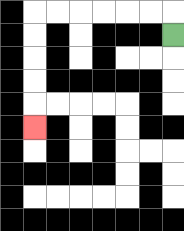{'start': '[7, 1]', 'end': '[1, 5]', 'path_directions': 'U,L,L,L,L,L,L,D,D,D,D,D', 'path_coordinates': '[[7, 1], [7, 0], [6, 0], [5, 0], [4, 0], [3, 0], [2, 0], [1, 0], [1, 1], [1, 2], [1, 3], [1, 4], [1, 5]]'}